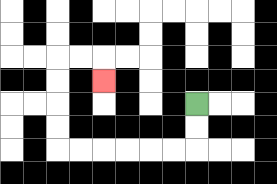{'start': '[8, 4]', 'end': '[4, 3]', 'path_directions': 'D,D,L,L,L,L,L,L,U,U,U,U,R,R,D', 'path_coordinates': '[[8, 4], [8, 5], [8, 6], [7, 6], [6, 6], [5, 6], [4, 6], [3, 6], [2, 6], [2, 5], [2, 4], [2, 3], [2, 2], [3, 2], [4, 2], [4, 3]]'}